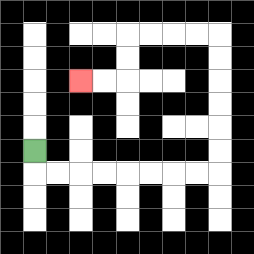{'start': '[1, 6]', 'end': '[3, 3]', 'path_directions': 'D,R,R,R,R,R,R,R,R,U,U,U,U,U,U,L,L,L,L,D,D,L,L', 'path_coordinates': '[[1, 6], [1, 7], [2, 7], [3, 7], [4, 7], [5, 7], [6, 7], [7, 7], [8, 7], [9, 7], [9, 6], [9, 5], [9, 4], [9, 3], [9, 2], [9, 1], [8, 1], [7, 1], [6, 1], [5, 1], [5, 2], [5, 3], [4, 3], [3, 3]]'}